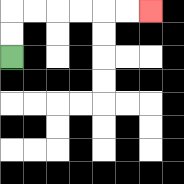{'start': '[0, 2]', 'end': '[6, 0]', 'path_directions': 'U,U,R,R,R,R,R,R', 'path_coordinates': '[[0, 2], [0, 1], [0, 0], [1, 0], [2, 0], [3, 0], [4, 0], [5, 0], [6, 0]]'}